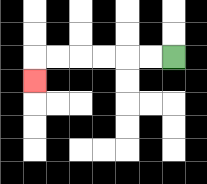{'start': '[7, 2]', 'end': '[1, 3]', 'path_directions': 'L,L,L,L,L,L,D', 'path_coordinates': '[[7, 2], [6, 2], [5, 2], [4, 2], [3, 2], [2, 2], [1, 2], [1, 3]]'}